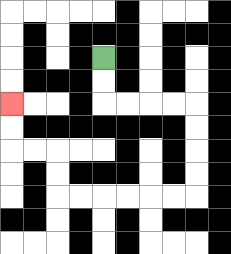{'start': '[4, 2]', 'end': '[0, 4]', 'path_directions': 'D,D,R,R,R,R,D,D,D,D,L,L,L,L,L,L,U,U,L,L,U,U', 'path_coordinates': '[[4, 2], [4, 3], [4, 4], [5, 4], [6, 4], [7, 4], [8, 4], [8, 5], [8, 6], [8, 7], [8, 8], [7, 8], [6, 8], [5, 8], [4, 8], [3, 8], [2, 8], [2, 7], [2, 6], [1, 6], [0, 6], [0, 5], [0, 4]]'}